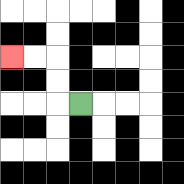{'start': '[3, 4]', 'end': '[0, 2]', 'path_directions': 'L,U,U,L,L', 'path_coordinates': '[[3, 4], [2, 4], [2, 3], [2, 2], [1, 2], [0, 2]]'}